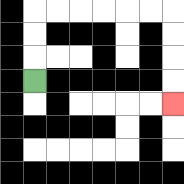{'start': '[1, 3]', 'end': '[7, 4]', 'path_directions': 'U,U,U,R,R,R,R,R,R,D,D,D,D', 'path_coordinates': '[[1, 3], [1, 2], [1, 1], [1, 0], [2, 0], [3, 0], [4, 0], [5, 0], [6, 0], [7, 0], [7, 1], [7, 2], [7, 3], [7, 4]]'}